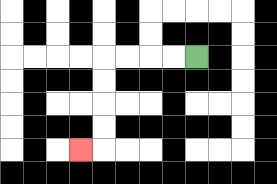{'start': '[8, 2]', 'end': '[3, 6]', 'path_directions': 'L,L,L,L,D,D,D,D,L', 'path_coordinates': '[[8, 2], [7, 2], [6, 2], [5, 2], [4, 2], [4, 3], [4, 4], [4, 5], [4, 6], [3, 6]]'}